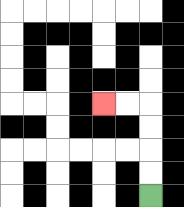{'start': '[6, 8]', 'end': '[4, 4]', 'path_directions': 'U,U,U,U,L,L', 'path_coordinates': '[[6, 8], [6, 7], [6, 6], [6, 5], [6, 4], [5, 4], [4, 4]]'}